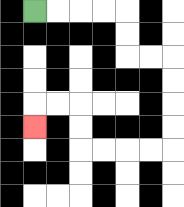{'start': '[1, 0]', 'end': '[1, 5]', 'path_directions': 'R,R,R,R,D,D,R,R,D,D,D,D,L,L,L,L,U,U,L,L,D', 'path_coordinates': '[[1, 0], [2, 0], [3, 0], [4, 0], [5, 0], [5, 1], [5, 2], [6, 2], [7, 2], [7, 3], [7, 4], [7, 5], [7, 6], [6, 6], [5, 6], [4, 6], [3, 6], [3, 5], [3, 4], [2, 4], [1, 4], [1, 5]]'}